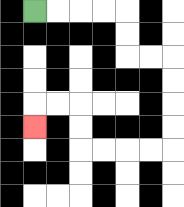{'start': '[1, 0]', 'end': '[1, 5]', 'path_directions': 'R,R,R,R,D,D,R,R,D,D,D,D,L,L,L,L,U,U,L,L,D', 'path_coordinates': '[[1, 0], [2, 0], [3, 0], [4, 0], [5, 0], [5, 1], [5, 2], [6, 2], [7, 2], [7, 3], [7, 4], [7, 5], [7, 6], [6, 6], [5, 6], [4, 6], [3, 6], [3, 5], [3, 4], [2, 4], [1, 4], [1, 5]]'}